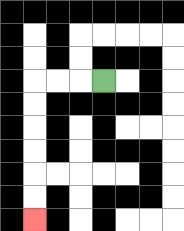{'start': '[4, 3]', 'end': '[1, 9]', 'path_directions': 'L,L,L,D,D,D,D,D,D', 'path_coordinates': '[[4, 3], [3, 3], [2, 3], [1, 3], [1, 4], [1, 5], [1, 6], [1, 7], [1, 8], [1, 9]]'}